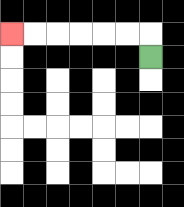{'start': '[6, 2]', 'end': '[0, 1]', 'path_directions': 'U,L,L,L,L,L,L', 'path_coordinates': '[[6, 2], [6, 1], [5, 1], [4, 1], [3, 1], [2, 1], [1, 1], [0, 1]]'}